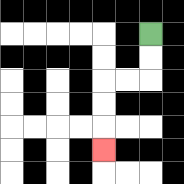{'start': '[6, 1]', 'end': '[4, 6]', 'path_directions': 'D,D,L,L,D,D,D', 'path_coordinates': '[[6, 1], [6, 2], [6, 3], [5, 3], [4, 3], [4, 4], [4, 5], [4, 6]]'}